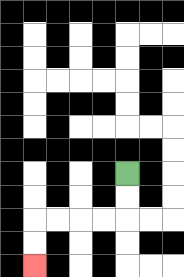{'start': '[5, 7]', 'end': '[1, 11]', 'path_directions': 'D,D,L,L,L,L,D,D', 'path_coordinates': '[[5, 7], [5, 8], [5, 9], [4, 9], [3, 9], [2, 9], [1, 9], [1, 10], [1, 11]]'}